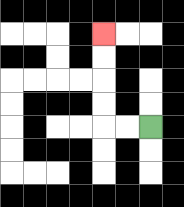{'start': '[6, 5]', 'end': '[4, 1]', 'path_directions': 'L,L,U,U,U,U', 'path_coordinates': '[[6, 5], [5, 5], [4, 5], [4, 4], [4, 3], [4, 2], [4, 1]]'}